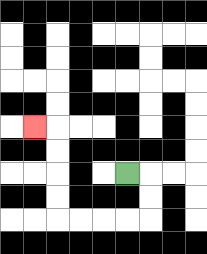{'start': '[5, 7]', 'end': '[1, 5]', 'path_directions': 'R,D,D,L,L,L,L,U,U,U,U,L', 'path_coordinates': '[[5, 7], [6, 7], [6, 8], [6, 9], [5, 9], [4, 9], [3, 9], [2, 9], [2, 8], [2, 7], [2, 6], [2, 5], [1, 5]]'}